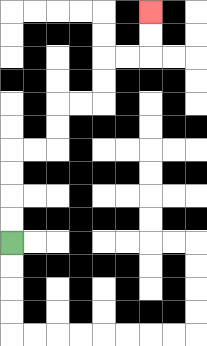{'start': '[0, 10]', 'end': '[6, 0]', 'path_directions': 'U,U,U,U,R,R,U,U,R,R,U,U,R,R,U,U', 'path_coordinates': '[[0, 10], [0, 9], [0, 8], [0, 7], [0, 6], [1, 6], [2, 6], [2, 5], [2, 4], [3, 4], [4, 4], [4, 3], [4, 2], [5, 2], [6, 2], [6, 1], [6, 0]]'}